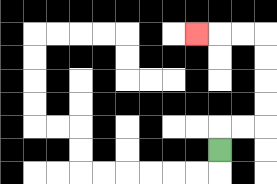{'start': '[9, 6]', 'end': '[8, 1]', 'path_directions': 'U,R,R,U,U,U,U,L,L,L', 'path_coordinates': '[[9, 6], [9, 5], [10, 5], [11, 5], [11, 4], [11, 3], [11, 2], [11, 1], [10, 1], [9, 1], [8, 1]]'}